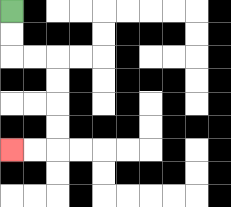{'start': '[0, 0]', 'end': '[0, 6]', 'path_directions': 'D,D,R,R,D,D,D,D,L,L', 'path_coordinates': '[[0, 0], [0, 1], [0, 2], [1, 2], [2, 2], [2, 3], [2, 4], [2, 5], [2, 6], [1, 6], [0, 6]]'}